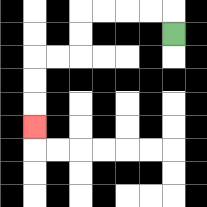{'start': '[7, 1]', 'end': '[1, 5]', 'path_directions': 'U,L,L,L,L,D,D,L,L,D,D,D', 'path_coordinates': '[[7, 1], [7, 0], [6, 0], [5, 0], [4, 0], [3, 0], [3, 1], [3, 2], [2, 2], [1, 2], [1, 3], [1, 4], [1, 5]]'}